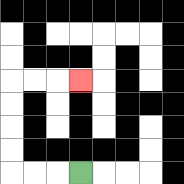{'start': '[3, 7]', 'end': '[3, 3]', 'path_directions': 'L,L,L,U,U,U,U,R,R,R', 'path_coordinates': '[[3, 7], [2, 7], [1, 7], [0, 7], [0, 6], [0, 5], [0, 4], [0, 3], [1, 3], [2, 3], [3, 3]]'}